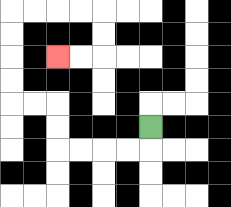{'start': '[6, 5]', 'end': '[2, 2]', 'path_directions': 'D,L,L,L,L,U,U,L,L,U,U,U,U,R,R,R,R,D,D,L,L', 'path_coordinates': '[[6, 5], [6, 6], [5, 6], [4, 6], [3, 6], [2, 6], [2, 5], [2, 4], [1, 4], [0, 4], [0, 3], [0, 2], [0, 1], [0, 0], [1, 0], [2, 0], [3, 0], [4, 0], [4, 1], [4, 2], [3, 2], [2, 2]]'}